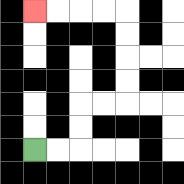{'start': '[1, 6]', 'end': '[1, 0]', 'path_directions': 'R,R,U,U,R,R,U,U,U,U,L,L,L,L', 'path_coordinates': '[[1, 6], [2, 6], [3, 6], [3, 5], [3, 4], [4, 4], [5, 4], [5, 3], [5, 2], [5, 1], [5, 0], [4, 0], [3, 0], [2, 0], [1, 0]]'}